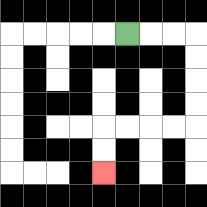{'start': '[5, 1]', 'end': '[4, 7]', 'path_directions': 'R,R,R,D,D,D,D,L,L,L,L,D,D', 'path_coordinates': '[[5, 1], [6, 1], [7, 1], [8, 1], [8, 2], [8, 3], [8, 4], [8, 5], [7, 5], [6, 5], [5, 5], [4, 5], [4, 6], [4, 7]]'}